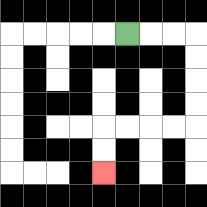{'start': '[5, 1]', 'end': '[4, 7]', 'path_directions': 'R,R,R,D,D,D,D,L,L,L,L,D,D', 'path_coordinates': '[[5, 1], [6, 1], [7, 1], [8, 1], [8, 2], [8, 3], [8, 4], [8, 5], [7, 5], [6, 5], [5, 5], [4, 5], [4, 6], [4, 7]]'}